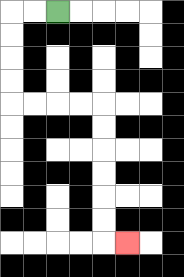{'start': '[2, 0]', 'end': '[5, 10]', 'path_directions': 'L,L,D,D,D,D,R,R,R,R,D,D,D,D,D,D,R', 'path_coordinates': '[[2, 0], [1, 0], [0, 0], [0, 1], [0, 2], [0, 3], [0, 4], [1, 4], [2, 4], [3, 4], [4, 4], [4, 5], [4, 6], [4, 7], [4, 8], [4, 9], [4, 10], [5, 10]]'}